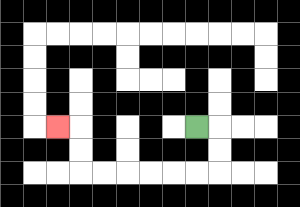{'start': '[8, 5]', 'end': '[2, 5]', 'path_directions': 'R,D,D,L,L,L,L,L,L,U,U,L', 'path_coordinates': '[[8, 5], [9, 5], [9, 6], [9, 7], [8, 7], [7, 7], [6, 7], [5, 7], [4, 7], [3, 7], [3, 6], [3, 5], [2, 5]]'}